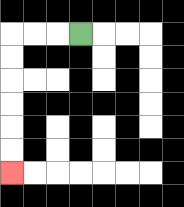{'start': '[3, 1]', 'end': '[0, 7]', 'path_directions': 'L,L,L,D,D,D,D,D,D', 'path_coordinates': '[[3, 1], [2, 1], [1, 1], [0, 1], [0, 2], [0, 3], [0, 4], [0, 5], [0, 6], [0, 7]]'}